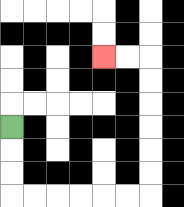{'start': '[0, 5]', 'end': '[4, 2]', 'path_directions': 'D,D,D,R,R,R,R,R,R,U,U,U,U,U,U,L,L', 'path_coordinates': '[[0, 5], [0, 6], [0, 7], [0, 8], [1, 8], [2, 8], [3, 8], [4, 8], [5, 8], [6, 8], [6, 7], [6, 6], [6, 5], [6, 4], [6, 3], [6, 2], [5, 2], [4, 2]]'}